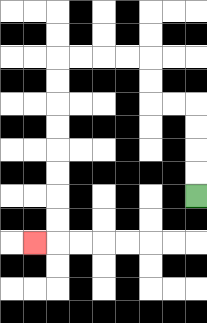{'start': '[8, 8]', 'end': '[1, 10]', 'path_directions': 'U,U,U,U,L,L,U,U,L,L,L,L,D,D,D,D,D,D,D,D,L', 'path_coordinates': '[[8, 8], [8, 7], [8, 6], [8, 5], [8, 4], [7, 4], [6, 4], [6, 3], [6, 2], [5, 2], [4, 2], [3, 2], [2, 2], [2, 3], [2, 4], [2, 5], [2, 6], [2, 7], [2, 8], [2, 9], [2, 10], [1, 10]]'}